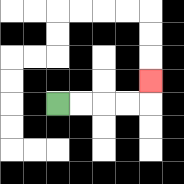{'start': '[2, 4]', 'end': '[6, 3]', 'path_directions': 'R,R,R,R,U', 'path_coordinates': '[[2, 4], [3, 4], [4, 4], [5, 4], [6, 4], [6, 3]]'}